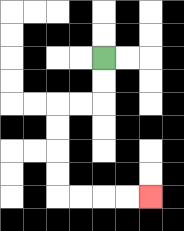{'start': '[4, 2]', 'end': '[6, 8]', 'path_directions': 'D,D,L,L,D,D,D,D,R,R,R,R', 'path_coordinates': '[[4, 2], [4, 3], [4, 4], [3, 4], [2, 4], [2, 5], [2, 6], [2, 7], [2, 8], [3, 8], [4, 8], [5, 8], [6, 8]]'}